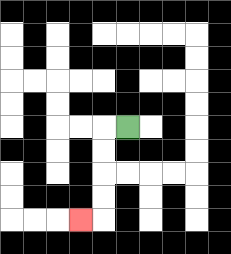{'start': '[5, 5]', 'end': '[3, 9]', 'path_directions': 'L,D,D,D,D,L', 'path_coordinates': '[[5, 5], [4, 5], [4, 6], [4, 7], [4, 8], [4, 9], [3, 9]]'}